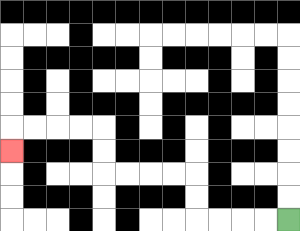{'start': '[12, 9]', 'end': '[0, 6]', 'path_directions': 'L,L,L,L,U,U,L,L,L,L,U,U,L,L,L,L,D', 'path_coordinates': '[[12, 9], [11, 9], [10, 9], [9, 9], [8, 9], [8, 8], [8, 7], [7, 7], [6, 7], [5, 7], [4, 7], [4, 6], [4, 5], [3, 5], [2, 5], [1, 5], [0, 5], [0, 6]]'}